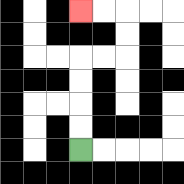{'start': '[3, 6]', 'end': '[3, 0]', 'path_directions': 'U,U,U,U,R,R,U,U,L,L', 'path_coordinates': '[[3, 6], [3, 5], [3, 4], [3, 3], [3, 2], [4, 2], [5, 2], [5, 1], [5, 0], [4, 0], [3, 0]]'}